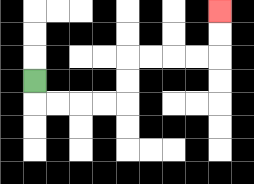{'start': '[1, 3]', 'end': '[9, 0]', 'path_directions': 'D,R,R,R,R,U,U,R,R,R,R,U,U', 'path_coordinates': '[[1, 3], [1, 4], [2, 4], [3, 4], [4, 4], [5, 4], [5, 3], [5, 2], [6, 2], [7, 2], [8, 2], [9, 2], [9, 1], [9, 0]]'}